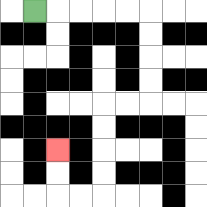{'start': '[1, 0]', 'end': '[2, 6]', 'path_directions': 'R,R,R,R,R,D,D,D,D,L,L,D,D,D,D,L,L,U,U', 'path_coordinates': '[[1, 0], [2, 0], [3, 0], [4, 0], [5, 0], [6, 0], [6, 1], [6, 2], [6, 3], [6, 4], [5, 4], [4, 4], [4, 5], [4, 6], [4, 7], [4, 8], [3, 8], [2, 8], [2, 7], [2, 6]]'}